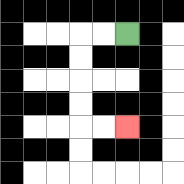{'start': '[5, 1]', 'end': '[5, 5]', 'path_directions': 'L,L,D,D,D,D,R,R', 'path_coordinates': '[[5, 1], [4, 1], [3, 1], [3, 2], [3, 3], [3, 4], [3, 5], [4, 5], [5, 5]]'}